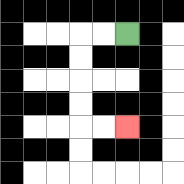{'start': '[5, 1]', 'end': '[5, 5]', 'path_directions': 'L,L,D,D,D,D,R,R', 'path_coordinates': '[[5, 1], [4, 1], [3, 1], [3, 2], [3, 3], [3, 4], [3, 5], [4, 5], [5, 5]]'}